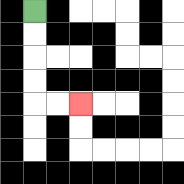{'start': '[1, 0]', 'end': '[3, 4]', 'path_directions': 'D,D,D,D,R,R', 'path_coordinates': '[[1, 0], [1, 1], [1, 2], [1, 3], [1, 4], [2, 4], [3, 4]]'}